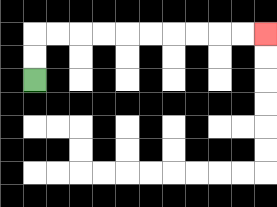{'start': '[1, 3]', 'end': '[11, 1]', 'path_directions': 'U,U,R,R,R,R,R,R,R,R,R,R', 'path_coordinates': '[[1, 3], [1, 2], [1, 1], [2, 1], [3, 1], [4, 1], [5, 1], [6, 1], [7, 1], [8, 1], [9, 1], [10, 1], [11, 1]]'}